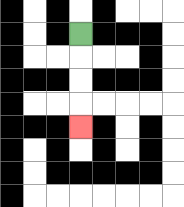{'start': '[3, 1]', 'end': '[3, 5]', 'path_directions': 'D,D,D,D', 'path_coordinates': '[[3, 1], [3, 2], [3, 3], [3, 4], [3, 5]]'}